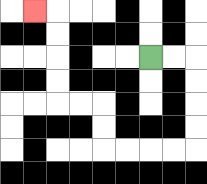{'start': '[6, 2]', 'end': '[1, 0]', 'path_directions': 'R,R,D,D,D,D,L,L,L,L,U,U,L,L,U,U,U,U,L', 'path_coordinates': '[[6, 2], [7, 2], [8, 2], [8, 3], [8, 4], [8, 5], [8, 6], [7, 6], [6, 6], [5, 6], [4, 6], [4, 5], [4, 4], [3, 4], [2, 4], [2, 3], [2, 2], [2, 1], [2, 0], [1, 0]]'}